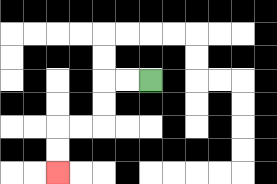{'start': '[6, 3]', 'end': '[2, 7]', 'path_directions': 'L,L,D,D,L,L,D,D', 'path_coordinates': '[[6, 3], [5, 3], [4, 3], [4, 4], [4, 5], [3, 5], [2, 5], [2, 6], [2, 7]]'}